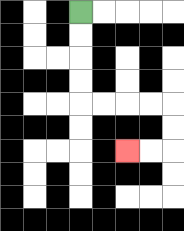{'start': '[3, 0]', 'end': '[5, 6]', 'path_directions': 'D,D,D,D,R,R,R,R,D,D,L,L', 'path_coordinates': '[[3, 0], [3, 1], [3, 2], [3, 3], [3, 4], [4, 4], [5, 4], [6, 4], [7, 4], [7, 5], [7, 6], [6, 6], [5, 6]]'}